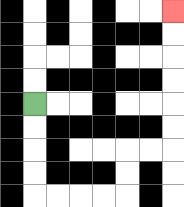{'start': '[1, 4]', 'end': '[7, 0]', 'path_directions': 'D,D,D,D,R,R,R,R,U,U,R,R,U,U,U,U,U,U', 'path_coordinates': '[[1, 4], [1, 5], [1, 6], [1, 7], [1, 8], [2, 8], [3, 8], [4, 8], [5, 8], [5, 7], [5, 6], [6, 6], [7, 6], [7, 5], [7, 4], [7, 3], [7, 2], [7, 1], [7, 0]]'}